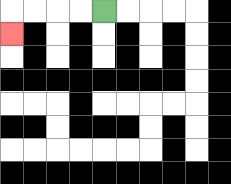{'start': '[4, 0]', 'end': '[0, 1]', 'path_directions': 'L,L,L,L,D', 'path_coordinates': '[[4, 0], [3, 0], [2, 0], [1, 0], [0, 0], [0, 1]]'}